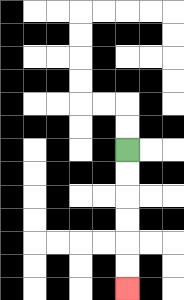{'start': '[5, 6]', 'end': '[5, 12]', 'path_directions': 'D,D,D,D,D,D', 'path_coordinates': '[[5, 6], [5, 7], [5, 8], [5, 9], [5, 10], [5, 11], [5, 12]]'}